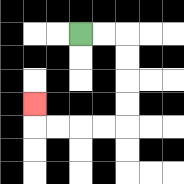{'start': '[3, 1]', 'end': '[1, 4]', 'path_directions': 'R,R,D,D,D,D,L,L,L,L,U', 'path_coordinates': '[[3, 1], [4, 1], [5, 1], [5, 2], [5, 3], [5, 4], [5, 5], [4, 5], [3, 5], [2, 5], [1, 5], [1, 4]]'}